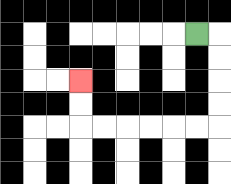{'start': '[8, 1]', 'end': '[3, 3]', 'path_directions': 'R,D,D,D,D,L,L,L,L,L,L,U,U', 'path_coordinates': '[[8, 1], [9, 1], [9, 2], [9, 3], [9, 4], [9, 5], [8, 5], [7, 5], [6, 5], [5, 5], [4, 5], [3, 5], [3, 4], [3, 3]]'}